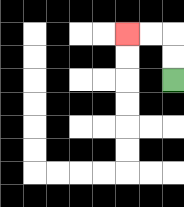{'start': '[7, 3]', 'end': '[5, 1]', 'path_directions': 'U,U,L,L', 'path_coordinates': '[[7, 3], [7, 2], [7, 1], [6, 1], [5, 1]]'}